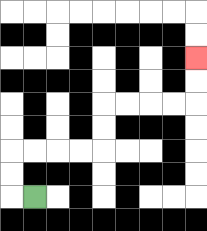{'start': '[1, 8]', 'end': '[8, 2]', 'path_directions': 'L,U,U,R,R,R,R,U,U,R,R,R,R,U,U', 'path_coordinates': '[[1, 8], [0, 8], [0, 7], [0, 6], [1, 6], [2, 6], [3, 6], [4, 6], [4, 5], [4, 4], [5, 4], [6, 4], [7, 4], [8, 4], [8, 3], [8, 2]]'}